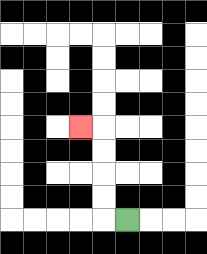{'start': '[5, 9]', 'end': '[3, 5]', 'path_directions': 'L,U,U,U,U,L', 'path_coordinates': '[[5, 9], [4, 9], [4, 8], [4, 7], [4, 6], [4, 5], [3, 5]]'}